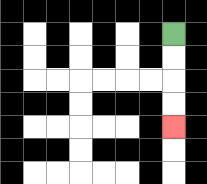{'start': '[7, 1]', 'end': '[7, 5]', 'path_directions': 'D,D,D,D', 'path_coordinates': '[[7, 1], [7, 2], [7, 3], [7, 4], [7, 5]]'}